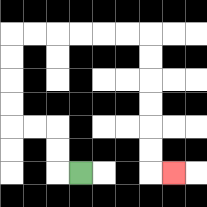{'start': '[3, 7]', 'end': '[7, 7]', 'path_directions': 'L,U,U,L,L,U,U,U,U,R,R,R,R,R,R,D,D,D,D,D,D,R', 'path_coordinates': '[[3, 7], [2, 7], [2, 6], [2, 5], [1, 5], [0, 5], [0, 4], [0, 3], [0, 2], [0, 1], [1, 1], [2, 1], [3, 1], [4, 1], [5, 1], [6, 1], [6, 2], [6, 3], [6, 4], [6, 5], [6, 6], [6, 7], [7, 7]]'}